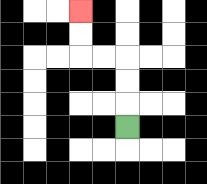{'start': '[5, 5]', 'end': '[3, 0]', 'path_directions': 'U,U,U,L,L,U,U', 'path_coordinates': '[[5, 5], [5, 4], [5, 3], [5, 2], [4, 2], [3, 2], [3, 1], [3, 0]]'}